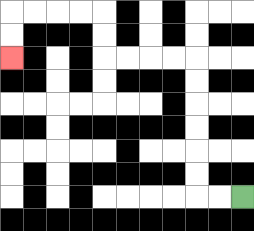{'start': '[10, 8]', 'end': '[0, 2]', 'path_directions': 'L,L,U,U,U,U,U,U,L,L,L,L,U,U,L,L,L,L,D,D', 'path_coordinates': '[[10, 8], [9, 8], [8, 8], [8, 7], [8, 6], [8, 5], [8, 4], [8, 3], [8, 2], [7, 2], [6, 2], [5, 2], [4, 2], [4, 1], [4, 0], [3, 0], [2, 0], [1, 0], [0, 0], [0, 1], [0, 2]]'}